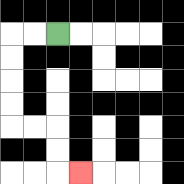{'start': '[2, 1]', 'end': '[3, 7]', 'path_directions': 'L,L,D,D,D,D,R,R,D,D,R', 'path_coordinates': '[[2, 1], [1, 1], [0, 1], [0, 2], [0, 3], [0, 4], [0, 5], [1, 5], [2, 5], [2, 6], [2, 7], [3, 7]]'}